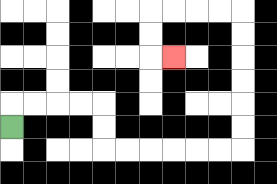{'start': '[0, 5]', 'end': '[7, 2]', 'path_directions': 'U,R,R,R,R,D,D,R,R,R,R,R,R,U,U,U,U,U,U,L,L,L,L,D,D,R', 'path_coordinates': '[[0, 5], [0, 4], [1, 4], [2, 4], [3, 4], [4, 4], [4, 5], [4, 6], [5, 6], [6, 6], [7, 6], [8, 6], [9, 6], [10, 6], [10, 5], [10, 4], [10, 3], [10, 2], [10, 1], [10, 0], [9, 0], [8, 0], [7, 0], [6, 0], [6, 1], [6, 2], [7, 2]]'}